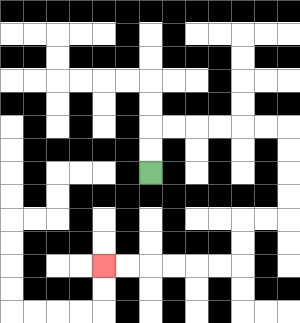{'start': '[6, 7]', 'end': '[4, 11]', 'path_directions': 'U,U,R,R,R,R,R,R,D,D,D,D,L,L,D,D,L,L,L,L,L,L', 'path_coordinates': '[[6, 7], [6, 6], [6, 5], [7, 5], [8, 5], [9, 5], [10, 5], [11, 5], [12, 5], [12, 6], [12, 7], [12, 8], [12, 9], [11, 9], [10, 9], [10, 10], [10, 11], [9, 11], [8, 11], [7, 11], [6, 11], [5, 11], [4, 11]]'}